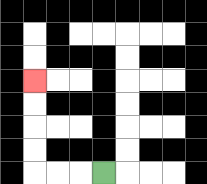{'start': '[4, 7]', 'end': '[1, 3]', 'path_directions': 'L,L,L,U,U,U,U', 'path_coordinates': '[[4, 7], [3, 7], [2, 7], [1, 7], [1, 6], [1, 5], [1, 4], [1, 3]]'}